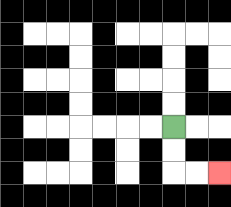{'start': '[7, 5]', 'end': '[9, 7]', 'path_directions': 'D,D,R,R', 'path_coordinates': '[[7, 5], [7, 6], [7, 7], [8, 7], [9, 7]]'}